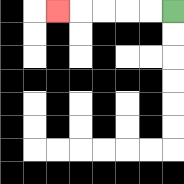{'start': '[7, 0]', 'end': '[2, 0]', 'path_directions': 'L,L,L,L,L', 'path_coordinates': '[[7, 0], [6, 0], [5, 0], [4, 0], [3, 0], [2, 0]]'}